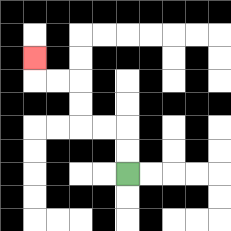{'start': '[5, 7]', 'end': '[1, 2]', 'path_directions': 'U,U,L,L,U,U,L,L,U', 'path_coordinates': '[[5, 7], [5, 6], [5, 5], [4, 5], [3, 5], [3, 4], [3, 3], [2, 3], [1, 3], [1, 2]]'}